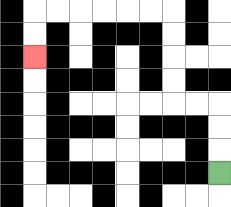{'start': '[9, 7]', 'end': '[1, 2]', 'path_directions': 'U,U,U,L,L,U,U,U,U,L,L,L,L,L,L,D,D', 'path_coordinates': '[[9, 7], [9, 6], [9, 5], [9, 4], [8, 4], [7, 4], [7, 3], [7, 2], [7, 1], [7, 0], [6, 0], [5, 0], [4, 0], [3, 0], [2, 0], [1, 0], [1, 1], [1, 2]]'}